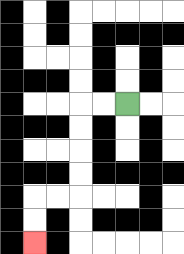{'start': '[5, 4]', 'end': '[1, 10]', 'path_directions': 'L,L,D,D,D,D,L,L,D,D', 'path_coordinates': '[[5, 4], [4, 4], [3, 4], [3, 5], [3, 6], [3, 7], [3, 8], [2, 8], [1, 8], [1, 9], [1, 10]]'}